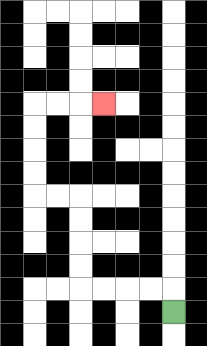{'start': '[7, 13]', 'end': '[4, 4]', 'path_directions': 'U,L,L,L,L,U,U,U,U,L,L,U,U,U,U,R,R,R', 'path_coordinates': '[[7, 13], [7, 12], [6, 12], [5, 12], [4, 12], [3, 12], [3, 11], [3, 10], [3, 9], [3, 8], [2, 8], [1, 8], [1, 7], [1, 6], [1, 5], [1, 4], [2, 4], [3, 4], [4, 4]]'}